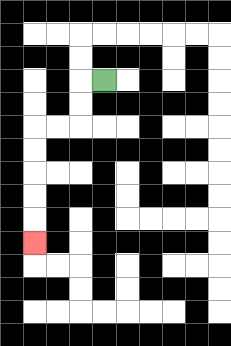{'start': '[4, 3]', 'end': '[1, 10]', 'path_directions': 'L,D,D,L,L,D,D,D,D,D', 'path_coordinates': '[[4, 3], [3, 3], [3, 4], [3, 5], [2, 5], [1, 5], [1, 6], [1, 7], [1, 8], [1, 9], [1, 10]]'}